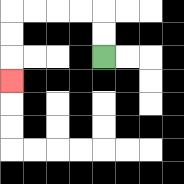{'start': '[4, 2]', 'end': '[0, 3]', 'path_directions': 'U,U,L,L,L,L,D,D,D', 'path_coordinates': '[[4, 2], [4, 1], [4, 0], [3, 0], [2, 0], [1, 0], [0, 0], [0, 1], [0, 2], [0, 3]]'}